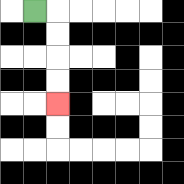{'start': '[1, 0]', 'end': '[2, 4]', 'path_directions': 'R,D,D,D,D', 'path_coordinates': '[[1, 0], [2, 0], [2, 1], [2, 2], [2, 3], [2, 4]]'}